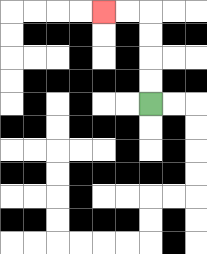{'start': '[6, 4]', 'end': '[4, 0]', 'path_directions': 'U,U,U,U,L,L', 'path_coordinates': '[[6, 4], [6, 3], [6, 2], [6, 1], [6, 0], [5, 0], [4, 0]]'}